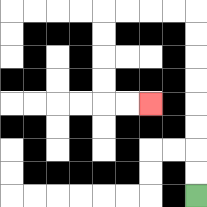{'start': '[8, 8]', 'end': '[6, 4]', 'path_directions': 'U,U,U,U,U,U,U,U,L,L,L,L,D,D,D,D,R,R', 'path_coordinates': '[[8, 8], [8, 7], [8, 6], [8, 5], [8, 4], [8, 3], [8, 2], [8, 1], [8, 0], [7, 0], [6, 0], [5, 0], [4, 0], [4, 1], [4, 2], [4, 3], [4, 4], [5, 4], [6, 4]]'}